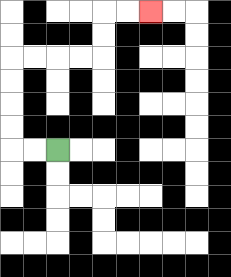{'start': '[2, 6]', 'end': '[6, 0]', 'path_directions': 'L,L,U,U,U,U,R,R,R,R,U,U,R,R', 'path_coordinates': '[[2, 6], [1, 6], [0, 6], [0, 5], [0, 4], [0, 3], [0, 2], [1, 2], [2, 2], [3, 2], [4, 2], [4, 1], [4, 0], [5, 0], [6, 0]]'}